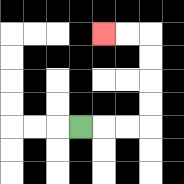{'start': '[3, 5]', 'end': '[4, 1]', 'path_directions': 'R,R,R,U,U,U,U,L,L', 'path_coordinates': '[[3, 5], [4, 5], [5, 5], [6, 5], [6, 4], [6, 3], [6, 2], [6, 1], [5, 1], [4, 1]]'}